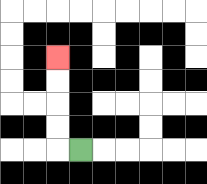{'start': '[3, 6]', 'end': '[2, 2]', 'path_directions': 'L,U,U,U,U', 'path_coordinates': '[[3, 6], [2, 6], [2, 5], [2, 4], [2, 3], [2, 2]]'}